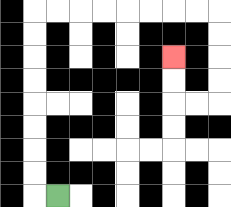{'start': '[2, 8]', 'end': '[7, 2]', 'path_directions': 'L,U,U,U,U,U,U,U,U,R,R,R,R,R,R,R,R,D,D,D,D,L,L,U,U', 'path_coordinates': '[[2, 8], [1, 8], [1, 7], [1, 6], [1, 5], [1, 4], [1, 3], [1, 2], [1, 1], [1, 0], [2, 0], [3, 0], [4, 0], [5, 0], [6, 0], [7, 0], [8, 0], [9, 0], [9, 1], [9, 2], [9, 3], [9, 4], [8, 4], [7, 4], [7, 3], [7, 2]]'}